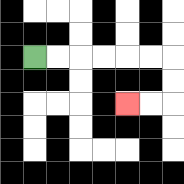{'start': '[1, 2]', 'end': '[5, 4]', 'path_directions': 'R,R,R,R,R,R,D,D,L,L', 'path_coordinates': '[[1, 2], [2, 2], [3, 2], [4, 2], [5, 2], [6, 2], [7, 2], [7, 3], [7, 4], [6, 4], [5, 4]]'}